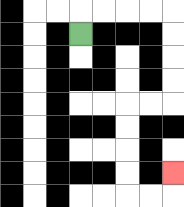{'start': '[3, 1]', 'end': '[7, 7]', 'path_directions': 'U,R,R,R,R,D,D,D,D,L,L,D,D,D,D,R,R,U', 'path_coordinates': '[[3, 1], [3, 0], [4, 0], [5, 0], [6, 0], [7, 0], [7, 1], [7, 2], [7, 3], [7, 4], [6, 4], [5, 4], [5, 5], [5, 6], [5, 7], [5, 8], [6, 8], [7, 8], [7, 7]]'}